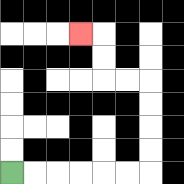{'start': '[0, 7]', 'end': '[3, 1]', 'path_directions': 'R,R,R,R,R,R,U,U,U,U,L,L,U,U,L', 'path_coordinates': '[[0, 7], [1, 7], [2, 7], [3, 7], [4, 7], [5, 7], [6, 7], [6, 6], [6, 5], [6, 4], [6, 3], [5, 3], [4, 3], [4, 2], [4, 1], [3, 1]]'}